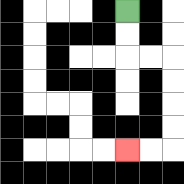{'start': '[5, 0]', 'end': '[5, 6]', 'path_directions': 'D,D,R,R,D,D,D,D,L,L', 'path_coordinates': '[[5, 0], [5, 1], [5, 2], [6, 2], [7, 2], [7, 3], [7, 4], [7, 5], [7, 6], [6, 6], [5, 6]]'}